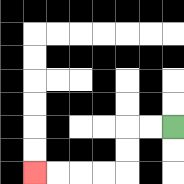{'start': '[7, 5]', 'end': '[1, 7]', 'path_directions': 'L,L,D,D,L,L,L,L', 'path_coordinates': '[[7, 5], [6, 5], [5, 5], [5, 6], [5, 7], [4, 7], [3, 7], [2, 7], [1, 7]]'}